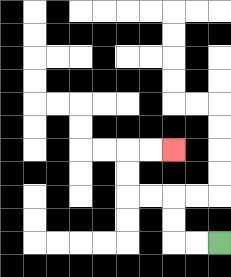{'start': '[9, 10]', 'end': '[7, 6]', 'path_directions': 'L,L,U,U,L,L,U,U,R,R', 'path_coordinates': '[[9, 10], [8, 10], [7, 10], [7, 9], [7, 8], [6, 8], [5, 8], [5, 7], [5, 6], [6, 6], [7, 6]]'}